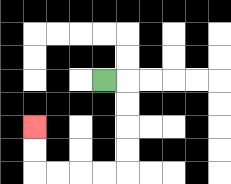{'start': '[4, 3]', 'end': '[1, 5]', 'path_directions': 'R,D,D,D,D,L,L,L,L,U,U', 'path_coordinates': '[[4, 3], [5, 3], [5, 4], [5, 5], [5, 6], [5, 7], [4, 7], [3, 7], [2, 7], [1, 7], [1, 6], [1, 5]]'}